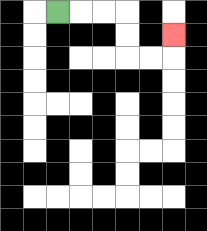{'start': '[2, 0]', 'end': '[7, 1]', 'path_directions': 'R,R,R,D,D,R,R,U', 'path_coordinates': '[[2, 0], [3, 0], [4, 0], [5, 0], [5, 1], [5, 2], [6, 2], [7, 2], [7, 1]]'}